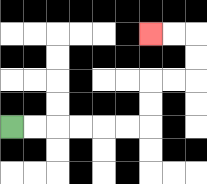{'start': '[0, 5]', 'end': '[6, 1]', 'path_directions': 'R,R,R,R,R,R,U,U,R,R,U,U,L,L', 'path_coordinates': '[[0, 5], [1, 5], [2, 5], [3, 5], [4, 5], [5, 5], [6, 5], [6, 4], [6, 3], [7, 3], [8, 3], [8, 2], [8, 1], [7, 1], [6, 1]]'}